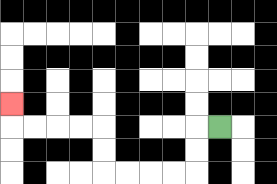{'start': '[9, 5]', 'end': '[0, 4]', 'path_directions': 'L,D,D,L,L,L,L,U,U,L,L,L,L,U', 'path_coordinates': '[[9, 5], [8, 5], [8, 6], [8, 7], [7, 7], [6, 7], [5, 7], [4, 7], [4, 6], [4, 5], [3, 5], [2, 5], [1, 5], [0, 5], [0, 4]]'}